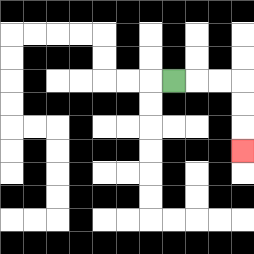{'start': '[7, 3]', 'end': '[10, 6]', 'path_directions': 'R,R,R,D,D,D', 'path_coordinates': '[[7, 3], [8, 3], [9, 3], [10, 3], [10, 4], [10, 5], [10, 6]]'}